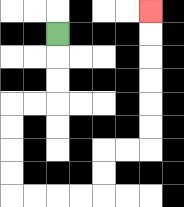{'start': '[2, 1]', 'end': '[6, 0]', 'path_directions': 'D,D,D,L,L,D,D,D,D,R,R,R,R,U,U,R,R,U,U,U,U,U,U', 'path_coordinates': '[[2, 1], [2, 2], [2, 3], [2, 4], [1, 4], [0, 4], [0, 5], [0, 6], [0, 7], [0, 8], [1, 8], [2, 8], [3, 8], [4, 8], [4, 7], [4, 6], [5, 6], [6, 6], [6, 5], [6, 4], [6, 3], [6, 2], [6, 1], [6, 0]]'}